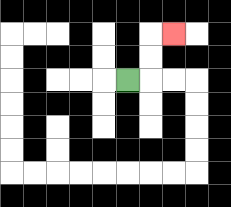{'start': '[5, 3]', 'end': '[7, 1]', 'path_directions': 'R,U,U,R', 'path_coordinates': '[[5, 3], [6, 3], [6, 2], [6, 1], [7, 1]]'}